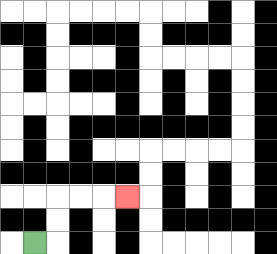{'start': '[1, 10]', 'end': '[5, 8]', 'path_directions': 'R,U,U,R,R,R', 'path_coordinates': '[[1, 10], [2, 10], [2, 9], [2, 8], [3, 8], [4, 8], [5, 8]]'}